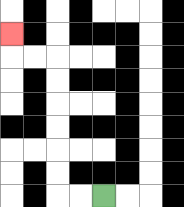{'start': '[4, 8]', 'end': '[0, 1]', 'path_directions': 'L,L,U,U,U,U,U,U,L,L,U', 'path_coordinates': '[[4, 8], [3, 8], [2, 8], [2, 7], [2, 6], [2, 5], [2, 4], [2, 3], [2, 2], [1, 2], [0, 2], [0, 1]]'}